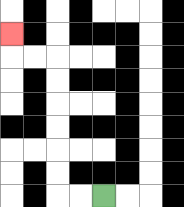{'start': '[4, 8]', 'end': '[0, 1]', 'path_directions': 'L,L,U,U,U,U,U,U,L,L,U', 'path_coordinates': '[[4, 8], [3, 8], [2, 8], [2, 7], [2, 6], [2, 5], [2, 4], [2, 3], [2, 2], [1, 2], [0, 2], [0, 1]]'}